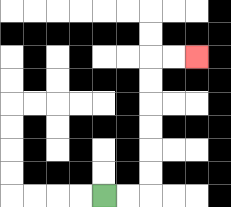{'start': '[4, 8]', 'end': '[8, 2]', 'path_directions': 'R,R,U,U,U,U,U,U,R,R', 'path_coordinates': '[[4, 8], [5, 8], [6, 8], [6, 7], [6, 6], [6, 5], [6, 4], [6, 3], [6, 2], [7, 2], [8, 2]]'}